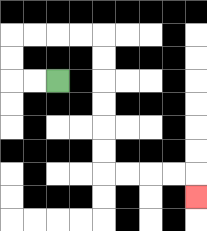{'start': '[2, 3]', 'end': '[8, 8]', 'path_directions': 'L,L,U,U,R,R,R,R,D,D,D,D,D,D,R,R,R,R,D', 'path_coordinates': '[[2, 3], [1, 3], [0, 3], [0, 2], [0, 1], [1, 1], [2, 1], [3, 1], [4, 1], [4, 2], [4, 3], [4, 4], [4, 5], [4, 6], [4, 7], [5, 7], [6, 7], [7, 7], [8, 7], [8, 8]]'}